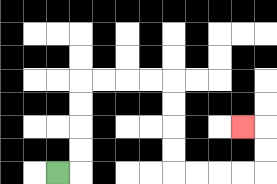{'start': '[2, 7]', 'end': '[10, 5]', 'path_directions': 'R,U,U,U,U,R,R,R,R,D,D,D,D,R,R,R,R,U,U,L', 'path_coordinates': '[[2, 7], [3, 7], [3, 6], [3, 5], [3, 4], [3, 3], [4, 3], [5, 3], [6, 3], [7, 3], [7, 4], [7, 5], [7, 6], [7, 7], [8, 7], [9, 7], [10, 7], [11, 7], [11, 6], [11, 5], [10, 5]]'}